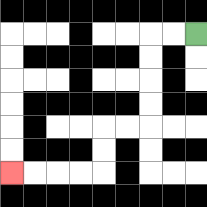{'start': '[8, 1]', 'end': '[0, 7]', 'path_directions': 'L,L,D,D,D,D,L,L,D,D,L,L,L,L', 'path_coordinates': '[[8, 1], [7, 1], [6, 1], [6, 2], [6, 3], [6, 4], [6, 5], [5, 5], [4, 5], [4, 6], [4, 7], [3, 7], [2, 7], [1, 7], [0, 7]]'}